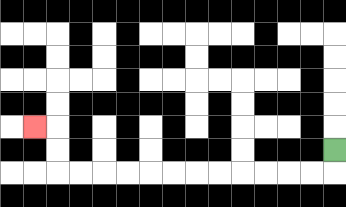{'start': '[14, 6]', 'end': '[1, 5]', 'path_directions': 'D,L,L,L,L,L,L,L,L,L,L,L,L,U,U,L', 'path_coordinates': '[[14, 6], [14, 7], [13, 7], [12, 7], [11, 7], [10, 7], [9, 7], [8, 7], [7, 7], [6, 7], [5, 7], [4, 7], [3, 7], [2, 7], [2, 6], [2, 5], [1, 5]]'}